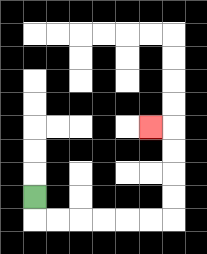{'start': '[1, 8]', 'end': '[6, 5]', 'path_directions': 'D,R,R,R,R,R,R,U,U,U,U,L', 'path_coordinates': '[[1, 8], [1, 9], [2, 9], [3, 9], [4, 9], [5, 9], [6, 9], [7, 9], [7, 8], [7, 7], [7, 6], [7, 5], [6, 5]]'}